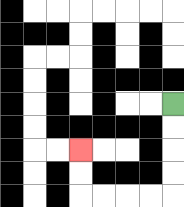{'start': '[7, 4]', 'end': '[3, 6]', 'path_directions': 'D,D,D,D,L,L,L,L,U,U', 'path_coordinates': '[[7, 4], [7, 5], [7, 6], [7, 7], [7, 8], [6, 8], [5, 8], [4, 8], [3, 8], [3, 7], [3, 6]]'}